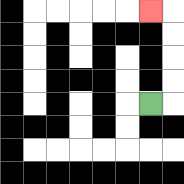{'start': '[6, 4]', 'end': '[6, 0]', 'path_directions': 'R,U,U,U,U,L', 'path_coordinates': '[[6, 4], [7, 4], [7, 3], [7, 2], [7, 1], [7, 0], [6, 0]]'}